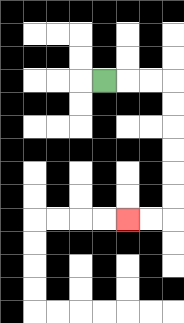{'start': '[4, 3]', 'end': '[5, 9]', 'path_directions': 'R,R,R,D,D,D,D,D,D,L,L', 'path_coordinates': '[[4, 3], [5, 3], [6, 3], [7, 3], [7, 4], [7, 5], [7, 6], [7, 7], [7, 8], [7, 9], [6, 9], [5, 9]]'}